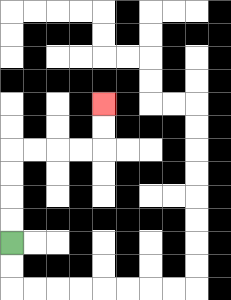{'start': '[0, 10]', 'end': '[4, 4]', 'path_directions': 'U,U,U,U,R,R,R,R,U,U', 'path_coordinates': '[[0, 10], [0, 9], [0, 8], [0, 7], [0, 6], [1, 6], [2, 6], [3, 6], [4, 6], [4, 5], [4, 4]]'}